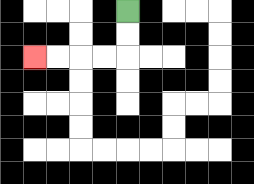{'start': '[5, 0]', 'end': '[1, 2]', 'path_directions': 'D,D,L,L,L,L', 'path_coordinates': '[[5, 0], [5, 1], [5, 2], [4, 2], [3, 2], [2, 2], [1, 2]]'}